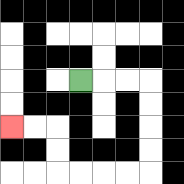{'start': '[3, 3]', 'end': '[0, 5]', 'path_directions': 'R,R,R,D,D,D,D,L,L,L,L,U,U,L,L', 'path_coordinates': '[[3, 3], [4, 3], [5, 3], [6, 3], [6, 4], [6, 5], [6, 6], [6, 7], [5, 7], [4, 7], [3, 7], [2, 7], [2, 6], [2, 5], [1, 5], [0, 5]]'}